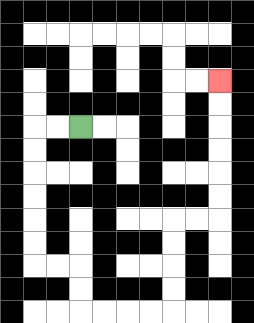{'start': '[3, 5]', 'end': '[9, 3]', 'path_directions': 'L,L,D,D,D,D,D,D,R,R,D,D,R,R,R,R,U,U,U,U,R,R,U,U,U,U,U,U', 'path_coordinates': '[[3, 5], [2, 5], [1, 5], [1, 6], [1, 7], [1, 8], [1, 9], [1, 10], [1, 11], [2, 11], [3, 11], [3, 12], [3, 13], [4, 13], [5, 13], [6, 13], [7, 13], [7, 12], [7, 11], [7, 10], [7, 9], [8, 9], [9, 9], [9, 8], [9, 7], [9, 6], [9, 5], [9, 4], [9, 3]]'}